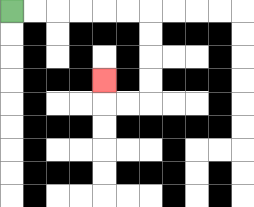{'start': '[0, 0]', 'end': '[4, 3]', 'path_directions': 'R,R,R,R,R,R,D,D,D,D,L,L,U', 'path_coordinates': '[[0, 0], [1, 0], [2, 0], [3, 0], [4, 0], [5, 0], [6, 0], [6, 1], [6, 2], [6, 3], [6, 4], [5, 4], [4, 4], [4, 3]]'}